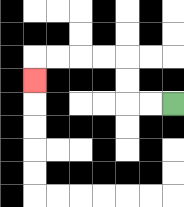{'start': '[7, 4]', 'end': '[1, 3]', 'path_directions': 'L,L,U,U,L,L,L,L,D', 'path_coordinates': '[[7, 4], [6, 4], [5, 4], [5, 3], [5, 2], [4, 2], [3, 2], [2, 2], [1, 2], [1, 3]]'}